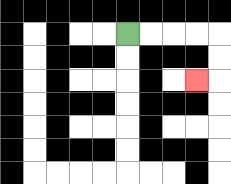{'start': '[5, 1]', 'end': '[8, 3]', 'path_directions': 'R,R,R,R,D,D,L', 'path_coordinates': '[[5, 1], [6, 1], [7, 1], [8, 1], [9, 1], [9, 2], [9, 3], [8, 3]]'}